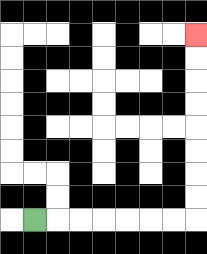{'start': '[1, 9]', 'end': '[8, 1]', 'path_directions': 'R,R,R,R,R,R,R,U,U,U,U,U,U,U,U', 'path_coordinates': '[[1, 9], [2, 9], [3, 9], [4, 9], [5, 9], [6, 9], [7, 9], [8, 9], [8, 8], [8, 7], [8, 6], [8, 5], [8, 4], [8, 3], [8, 2], [8, 1]]'}